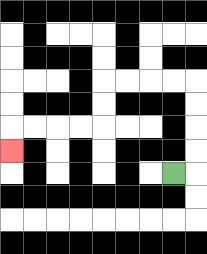{'start': '[7, 7]', 'end': '[0, 6]', 'path_directions': 'R,U,U,U,U,L,L,L,L,D,D,L,L,L,L,D', 'path_coordinates': '[[7, 7], [8, 7], [8, 6], [8, 5], [8, 4], [8, 3], [7, 3], [6, 3], [5, 3], [4, 3], [4, 4], [4, 5], [3, 5], [2, 5], [1, 5], [0, 5], [0, 6]]'}